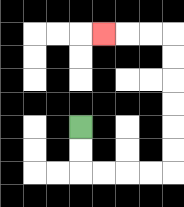{'start': '[3, 5]', 'end': '[4, 1]', 'path_directions': 'D,D,R,R,R,R,U,U,U,U,U,U,L,L,L', 'path_coordinates': '[[3, 5], [3, 6], [3, 7], [4, 7], [5, 7], [6, 7], [7, 7], [7, 6], [7, 5], [7, 4], [7, 3], [7, 2], [7, 1], [6, 1], [5, 1], [4, 1]]'}